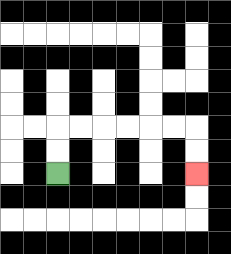{'start': '[2, 7]', 'end': '[8, 7]', 'path_directions': 'U,U,R,R,R,R,R,R,D,D', 'path_coordinates': '[[2, 7], [2, 6], [2, 5], [3, 5], [4, 5], [5, 5], [6, 5], [7, 5], [8, 5], [8, 6], [8, 7]]'}